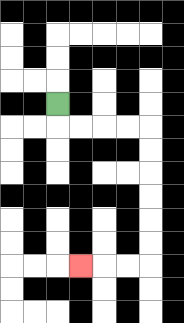{'start': '[2, 4]', 'end': '[3, 11]', 'path_directions': 'D,R,R,R,R,D,D,D,D,D,D,L,L,L', 'path_coordinates': '[[2, 4], [2, 5], [3, 5], [4, 5], [5, 5], [6, 5], [6, 6], [6, 7], [6, 8], [6, 9], [6, 10], [6, 11], [5, 11], [4, 11], [3, 11]]'}